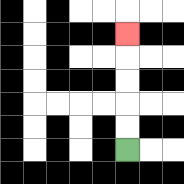{'start': '[5, 6]', 'end': '[5, 1]', 'path_directions': 'U,U,U,U,U', 'path_coordinates': '[[5, 6], [5, 5], [5, 4], [5, 3], [5, 2], [5, 1]]'}